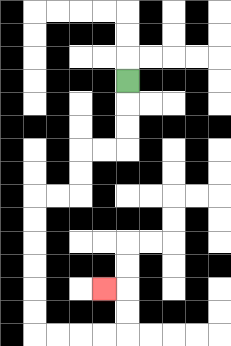{'start': '[5, 3]', 'end': '[4, 12]', 'path_directions': 'D,D,D,L,L,D,D,L,L,D,D,D,D,D,D,R,R,R,R,U,U,L', 'path_coordinates': '[[5, 3], [5, 4], [5, 5], [5, 6], [4, 6], [3, 6], [3, 7], [3, 8], [2, 8], [1, 8], [1, 9], [1, 10], [1, 11], [1, 12], [1, 13], [1, 14], [2, 14], [3, 14], [4, 14], [5, 14], [5, 13], [5, 12], [4, 12]]'}